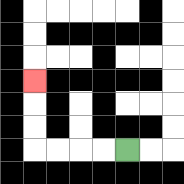{'start': '[5, 6]', 'end': '[1, 3]', 'path_directions': 'L,L,L,L,U,U,U', 'path_coordinates': '[[5, 6], [4, 6], [3, 6], [2, 6], [1, 6], [1, 5], [1, 4], [1, 3]]'}